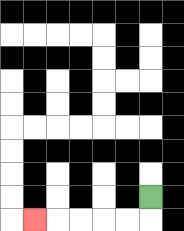{'start': '[6, 8]', 'end': '[1, 9]', 'path_directions': 'D,L,L,L,L,L', 'path_coordinates': '[[6, 8], [6, 9], [5, 9], [4, 9], [3, 9], [2, 9], [1, 9]]'}